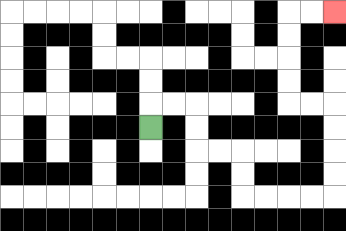{'start': '[6, 5]', 'end': '[14, 0]', 'path_directions': 'U,R,R,D,D,R,R,D,D,R,R,R,R,U,U,U,U,L,L,U,U,U,U,R,R', 'path_coordinates': '[[6, 5], [6, 4], [7, 4], [8, 4], [8, 5], [8, 6], [9, 6], [10, 6], [10, 7], [10, 8], [11, 8], [12, 8], [13, 8], [14, 8], [14, 7], [14, 6], [14, 5], [14, 4], [13, 4], [12, 4], [12, 3], [12, 2], [12, 1], [12, 0], [13, 0], [14, 0]]'}